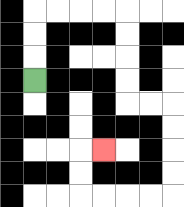{'start': '[1, 3]', 'end': '[4, 6]', 'path_directions': 'U,U,U,R,R,R,R,D,D,D,D,R,R,D,D,D,D,L,L,L,L,U,U,R', 'path_coordinates': '[[1, 3], [1, 2], [1, 1], [1, 0], [2, 0], [3, 0], [4, 0], [5, 0], [5, 1], [5, 2], [5, 3], [5, 4], [6, 4], [7, 4], [7, 5], [7, 6], [7, 7], [7, 8], [6, 8], [5, 8], [4, 8], [3, 8], [3, 7], [3, 6], [4, 6]]'}